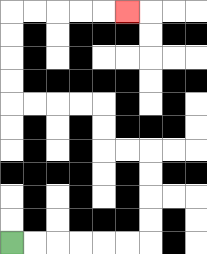{'start': '[0, 10]', 'end': '[5, 0]', 'path_directions': 'R,R,R,R,R,R,U,U,U,U,L,L,U,U,L,L,L,L,U,U,U,U,R,R,R,R,R', 'path_coordinates': '[[0, 10], [1, 10], [2, 10], [3, 10], [4, 10], [5, 10], [6, 10], [6, 9], [6, 8], [6, 7], [6, 6], [5, 6], [4, 6], [4, 5], [4, 4], [3, 4], [2, 4], [1, 4], [0, 4], [0, 3], [0, 2], [0, 1], [0, 0], [1, 0], [2, 0], [3, 0], [4, 0], [5, 0]]'}